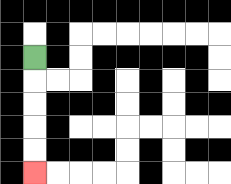{'start': '[1, 2]', 'end': '[1, 7]', 'path_directions': 'D,D,D,D,D', 'path_coordinates': '[[1, 2], [1, 3], [1, 4], [1, 5], [1, 6], [1, 7]]'}